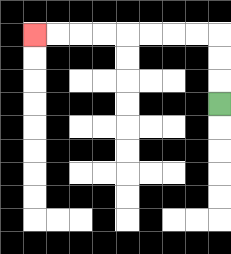{'start': '[9, 4]', 'end': '[1, 1]', 'path_directions': 'U,U,U,L,L,L,L,L,L,L,L', 'path_coordinates': '[[9, 4], [9, 3], [9, 2], [9, 1], [8, 1], [7, 1], [6, 1], [5, 1], [4, 1], [3, 1], [2, 1], [1, 1]]'}